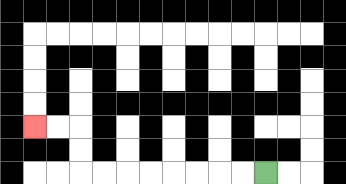{'start': '[11, 7]', 'end': '[1, 5]', 'path_directions': 'L,L,L,L,L,L,L,L,U,U,L,L', 'path_coordinates': '[[11, 7], [10, 7], [9, 7], [8, 7], [7, 7], [6, 7], [5, 7], [4, 7], [3, 7], [3, 6], [3, 5], [2, 5], [1, 5]]'}